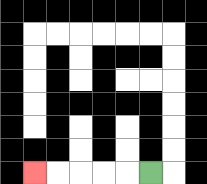{'start': '[6, 7]', 'end': '[1, 7]', 'path_directions': 'L,L,L,L,L', 'path_coordinates': '[[6, 7], [5, 7], [4, 7], [3, 7], [2, 7], [1, 7]]'}